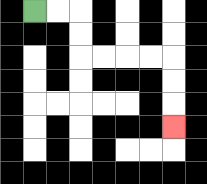{'start': '[1, 0]', 'end': '[7, 5]', 'path_directions': 'R,R,D,D,R,R,R,R,D,D,D', 'path_coordinates': '[[1, 0], [2, 0], [3, 0], [3, 1], [3, 2], [4, 2], [5, 2], [6, 2], [7, 2], [7, 3], [7, 4], [7, 5]]'}